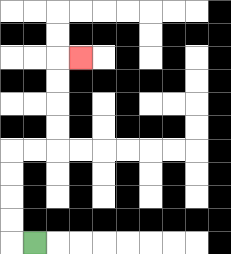{'start': '[1, 10]', 'end': '[3, 2]', 'path_directions': 'L,U,U,U,U,R,R,U,U,U,U,R', 'path_coordinates': '[[1, 10], [0, 10], [0, 9], [0, 8], [0, 7], [0, 6], [1, 6], [2, 6], [2, 5], [2, 4], [2, 3], [2, 2], [3, 2]]'}